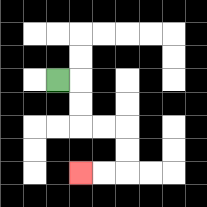{'start': '[2, 3]', 'end': '[3, 7]', 'path_directions': 'R,D,D,R,R,D,D,L,L', 'path_coordinates': '[[2, 3], [3, 3], [3, 4], [3, 5], [4, 5], [5, 5], [5, 6], [5, 7], [4, 7], [3, 7]]'}